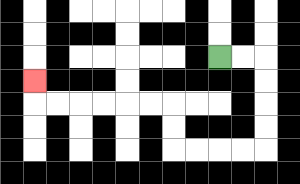{'start': '[9, 2]', 'end': '[1, 3]', 'path_directions': 'R,R,D,D,D,D,L,L,L,L,U,U,L,L,L,L,L,L,U', 'path_coordinates': '[[9, 2], [10, 2], [11, 2], [11, 3], [11, 4], [11, 5], [11, 6], [10, 6], [9, 6], [8, 6], [7, 6], [7, 5], [7, 4], [6, 4], [5, 4], [4, 4], [3, 4], [2, 4], [1, 4], [1, 3]]'}